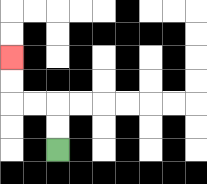{'start': '[2, 6]', 'end': '[0, 2]', 'path_directions': 'U,U,L,L,U,U', 'path_coordinates': '[[2, 6], [2, 5], [2, 4], [1, 4], [0, 4], [0, 3], [0, 2]]'}